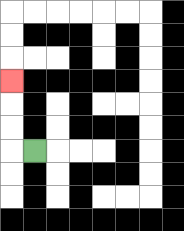{'start': '[1, 6]', 'end': '[0, 3]', 'path_directions': 'L,U,U,U', 'path_coordinates': '[[1, 6], [0, 6], [0, 5], [0, 4], [0, 3]]'}